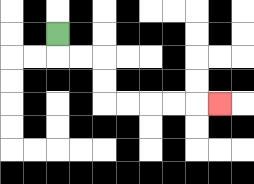{'start': '[2, 1]', 'end': '[9, 4]', 'path_directions': 'D,R,R,D,D,R,R,R,R,R', 'path_coordinates': '[[2, 1], [2, 2], [3, 2], [4, 2], [4, 3], [4, 4], [5, 4], [6, 4], [7, 4], [8, 4], [9, 4]]'}